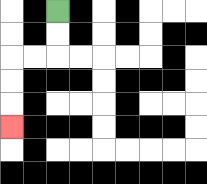{'start': '[2, 0]', 'end': '[0, 5]', 'path_directions': 'D,D,L,L,D,D,D', 'path_coordinates': '[[2, 0], [2, 1], [2, 2], [1, 2], [0, 2], [0, 3], [0, 4], [0, 5]]'}